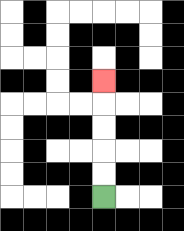{'start': '[4, 8]', 'end': '[4, 3]', 'path_directions': 'U,U,U,U,U', 'path_coordinates': '[[4, 8], [4, 7], [4, 6], [4, 5], [4, 4], [4, 3]]'}